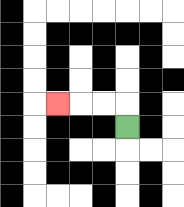{'start': '[5, 5]', 'end': '[2, 4]', 'path_directions': 'U,L,L,L', 'path_coordinates': '[[5, 5], [5, 4], [4, 4], [3, 4], [2, 4]]'}